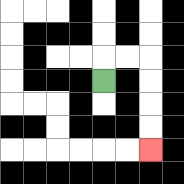{'start': '[4, 3]', 'end': '[6, 6]', 'path_directions': 'U,R,R,D,D,D,D', 'path_coordinates': '[[4, 3], [4, 2], [5, 2], [6, 2], [6, 3], [6, 4], [6, 5], [6, 6]]'}